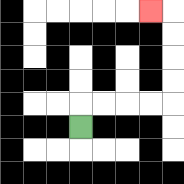{'start': '[3, 5]', 'end': '[6, 0]', 'path_directions': 'U,R,R,R,R,U,U,U,U,L', 'path_coordinates': '[[3, 5], [3, 4], [4, 4], [5, 4], [6, 4], [7, 4], [7, 3], [7, 2], [7, 1], [7, 0], [6, 0]]'}